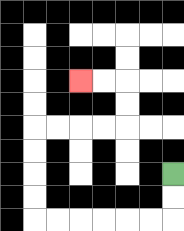{'start': '[7, 7]', 'end': '[3, 3]', 'path_directions': 'D,D,L,L,L,L,L,L,U,U,U,U,R,R,R,R,U,U,L,L', 'path_coordinates': '[[7, 7], [7, 8], [7, 9], [6, 9], [5, 9], [4, 9], [3, 9], [2, 9], [1, 9], [1, 8], [1, 7], [1, 6], [1, 5], [2, 5], [3, 5], [4, 5], [5, 5], [5, 4], [5, 3], [4, 3], [3, 3]]'}